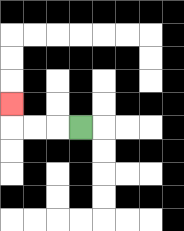{'start': '[3, 5]', 'end': '[0, 4]', 'path_directions': 'L,L,L,U', 'path_coordinates': '[[3, 5], [2, 5], [1, 5], [0, 5], [0, 4]]'}